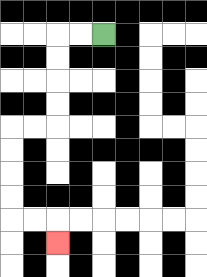{'start': '[4, 1]', 'end': '[2, 10]', 'path_directions': 'L,L,D,D,D,D,L,L,D,D,D,D,R,R,D', 'path_coordinates': '[[4, 1], [3, 1], [2, 1], [2, 2], [2, 3], [2, 4], [2, 5], [1, 5], [0, 5], [0, 6], [0, 7], [0, 8], [0, 9], [1, 9], [2, 9], [2, 10]]'}